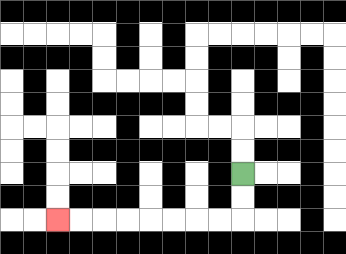{'start': '[10, 7]', 'end': '[2, 9]', 'path_directions': 'D,D,L,L,L,L,L,L,L,L', 'path_coordinates': '[[10, 7], [10, 8], [10, 9], [9, 9], [8, 9], [7, 9], [6, 9], [5, 9], [4, 9], [3, 9], [2, 9]]'}